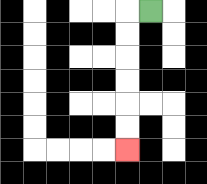{'start': '[6, 0]', 'end': '[5, 6]', 'path_directions': 'L,D,D,D,D,D,D', 'path_coordinates': '[[6, 0], [5, 0], [5, 1], [5, 2], [5, 3], [5, 4], [5, 5], [5, 6]]'}